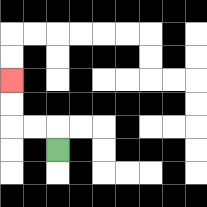{'start': '[2, 6]', 'end': '[0, 3]', 'path_directions': 'U,L,L,U,U', 'path_coordinates': '[[2, 6], [2, 5], [1, 5], [0, 5], [0, 4], [0, 3]]'}